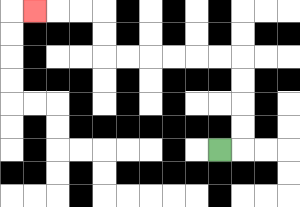{'start': '[9, 6]', 'end': '[1, 0]', 'path_directions': 'R,U,U,U,U,L,L,L,L,L,L,U,U,L,L,L', 'path_coordinates': '[[9, 6], [10, 6], [10, 5], [10, 4], [10, 3], [10, 2], [9, 2], [8, 2], [7, 2], [6, 2], [5, 2], [4, 2], [4, 1], [4, 0], [3, 0], [2, 0], [1, 0]]'}